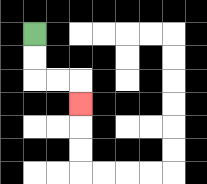{'start': '[1, 1]', 'end': '[3, 4]', 'path_directions': 'D,D,R,R,D', 'path_coordinates': '[[1, 1], [1, 2], [1, 3], [2, 3], [3, 3], [3, 4]]'}